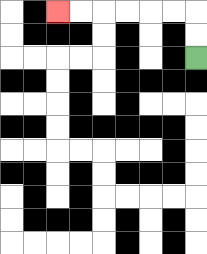{'start': '[8, 2]', 'end': '[2, 0]', 'path_directions': 'U,U,L,L,L,L,L,L', 'path_coordinates': '[[8, 2], [8, 1], [8, 0], [7, 0], [6, 0], [5, 0], [4, 0], [3, 0], [2, 0]]'}